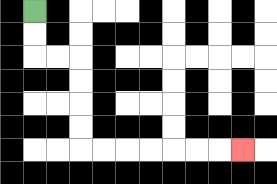{'start': '[1, 0]', 'end': '[10, 6]', 'path_directions': 'D,D,R,R,D,D,D,D,R,R,R,R,R,R,R', 'path_coordinates': '[[1, 0], [1, 1], [1, 2], [2, 2], [3, 2], [3, 3], [3, 4], [3, 5], [3, 6], [4, 6], [5, 6], [6, 6], [7, 6], [8, 6], [9, 6], [10, 6]]'}